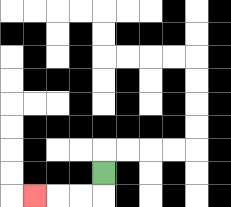{'start': '[4, 7]', 'end': '[1, 8]', 'path_directions': 'D,L,L,L', 'path_coordinates': '[[4, 7], [4, 8], [3, 8], [2, 8], [1, 8]]'}